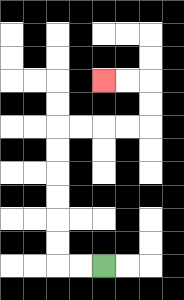{'start': '[4, 11]', 'end': '[4, 3]', 'path_directions': 'L,L,U,U,U,U,U,U,R,R,R,R,U,U,L,L', 'path_coordinates': '[[4, 11], [3, 11], [2, 11], [2, 10], [2, 9], [2, 8], [2, 7], [2, 6], [2, 5], [3, 5], [4, 5], [5, 5], [6, 5], [6, 4], [6, 3], [5, 3], [4, 3]]'}